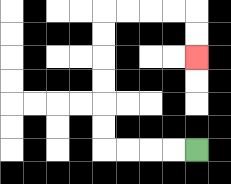{'start': '[8, 6]', 'end': '[8, 2]', 'path_directions': 'L,L,L,L,U,U,U,U,U,U,R,R,R,R,D,D', 'path_coordinates': '[[8, 6], [7, 6], [6, 6], [5, 6], [4, 6], [4, 5], [4, 4], [4, 3], [4, 2], [4, 1], [4, 0], [5, 0], [6, 0], [7, 0], [8, 0], [8, 1], [8, 2]]'}